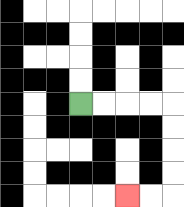{'start': '[3, 4]', 'end': '[5, 8]', 'path_directions': 'R,R,R,R,D,D,D,D,L,L', 'path_coordinates': '[[3, 4], [4, 4], [5, 4], [6, 4], [7, 4], [7, 5], [7, 6], [7, 7], [7, 8], [6, 8], [5, 8]]'}